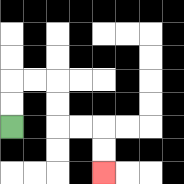{'start': '[0, 5]', 'end': '[4, 7]', 'path_directions': 'U,U,R,R,D,D,R,R,D,D', 'path_coordinates': '[[0, 5], [0, 4], [0, 3], [1, 3], [2, 3], [2, 4], [2, 5], [3, 5], [4, 5], [4, 6], [4, 7]]'}